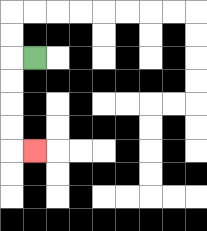{'start': '[1, 2]', 'end': '[1, 6]', 'path_directions': 'L,D,D,D,D,R', 'path_coordinates': '[[1, 2], [0, 2], [0, 3], [0, 4], [0, 5], [0, 6], [1, 6]]'}